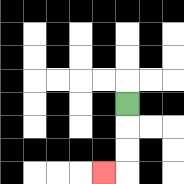{'start': '[5, 4]', 'end': '[4, 7]', 'path_directions': 'D,D,D,L', 'path_coordinates': '[[5, 4], [5, 5], [5, 6], [5, 7], [4, 7]]'}